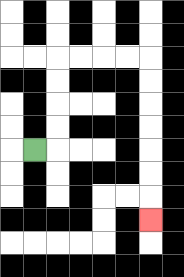{'start': '[1, 6]', 'end': '[6, 9]', 'path_directions': 'R,U,U,U,U,R,R,R,R,D,D,D,D,D,D,D', 'path_coordinates': '[[1, 6], [2, 6], [2, 5], [2, 4], [2, 3], [2, 2], [3, 2], [4, 2], [5, 2], [6, 2], [6, 3], [6, 4], [6, 5], [6, 6], [6, 7], [6, 8], [6, 9]]'}